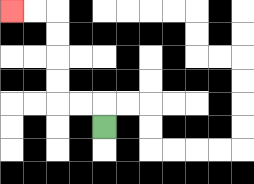{'start': '[4, 5]', 'end': '[0, 0]', 'path_directions': 'U,L,L,U,U,U,U,L,L', 'path_coordinates': '[[4, 5], [4, 4], [3, 4], [2, 4], [2, 3], [2, 2], [2, 1], [2, 0], [1, 0], [0, 0]]'}